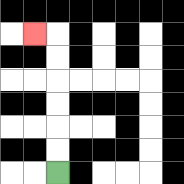{'start': '[2, 7]', 'end': '[1, 1]', 'path_directions': 'U,U,U,U,U,U,L', 'path_coordinates': '[[2, 7], [2, 6], [2, 5], [2, 4], [2, 3], [2, 2], [2, 1], [1, 1]]'}